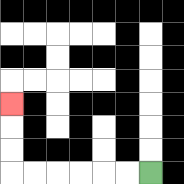{'start': '[6, 7]', 'end': '[0, 4]', 'path_directions': 'L,L,L,L,L,L,U,U,U', 'path_coordinates': '[[6, 7], [5, 7], [4, 7], [3, 7], [2, 7], [1, 7], [0, 7], [0, 6], [0, 5], [0, 4]]'}